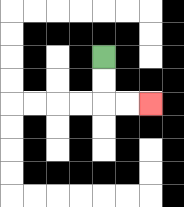{'start': '[4, 2]', 'end': '[6, 4]', 'path_directions': 'D,D,R,R', 'path_coordinates': '[[4, 2], [4, 3], [4, 4], [5, 4], [6, 4]]'}